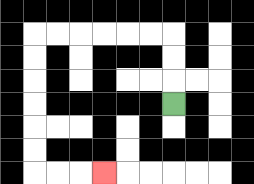{'start': '[7, 4]', 'end': '[4, 7]', 'path_directions': 'U,U,U,L,L,L,L,L,L,D,D,D,D,D,D,R,R,R', 'path_coordinates': '[[7, 4], [7, 3], [7, 2], [7, 1], [6, 1], [5, 1], [4, 1], [3, 1], [2, 1], [1, 1], [1, 2], [1, 3], [1, 4], [1, 5], [1, 6], [1, 7], [2, 7], [3, 7], [4, 7]]'}